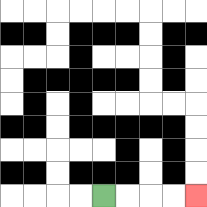{'start': '[4, 8]', 'end': '[8, 8]', 'path_directions': 'R,R,R,R', 'path_coordinates': '[[4, 8], [5, 8], [6, 8], [7, 8], [8, 8]]'}